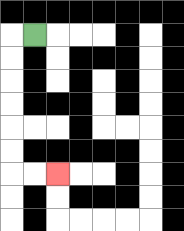{'start': '[1, 1]', 'end': '[2, 7]', 'path_directions': 'L,D,D,D,D,D,D,R,R', 'path_coordinates': '[[1, 1], [0, 1], [0, 2], [0, 3], [0, 4], [0, 5], [0, 6], [0, 7], [1, 7], [2, 7]]'}